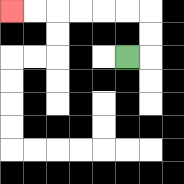{'start': '[5, 2]', 'end': '[0, 0]', 'path_directions': 'R,U,U,L,L,L,L,L,L', 'path_coordinates': '[[5, 2], [6, 2], [6, 1], [6, 0], [5, 0], [4, 0], [3, 0], [2, 0], [1, 0], [0, 0]]'}